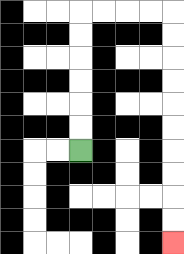{'start': '[3, 6]', 'end': '[7, 10]', 'path_directions': 'U,U,U,U,U,U,R,R,R,R,D,D,D,D,D,D,D,D,D,D', 'path_coordinates': '[[3, 6], [3, 5], [3, 4], [3, 3], [3, 2], [3, 1], [3, 0], [4, 0], [5, 0], [6, 0], [7, 0], [7, 1], [7, 2], [7, 3], [7, 4], [7, 5], [7, 6], [7, 7], [7, 8], [7, 9], [7, 10]]'}